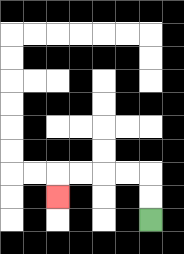{'start': '[6, 9]', 'end': '[2, 8]', 'path_directions': 'U,U,L,L,L,L,D', 'path_coordinates': '[[6, 9], [6, 8], [6, 7], [5, 7], [4, 7], [3, 7], [2, 7], [2, 8]]'}